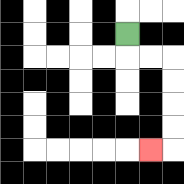{'start': '[5, 1]', 'end': '[6, 6]', 'path_directions': 'D,R,R,D,D,D,D,L', 'path_coordinates': '[[5, 1], [5, 2], [6, 2], [7, 2], [7, 3], [7, 4], [7, 5], [7, 6], [6, 6]]'}